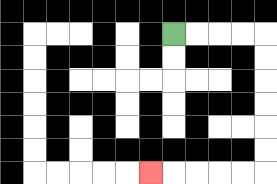{'start': '[7, 1]', 'end': '[6, 7]', 'path_directions': 'R,R,R,R,D,D,D,D,D,D,L,L,L,L,L', 'path_coordinates': '[[7, 1], [8, 1], [9, 1], [10, 1], [11, 1], [11, 2], [11, 3], [11, 4], [11, 5], [11, 6], [11, 7], [10, 7], [9, 7], [8, 7], [7, 7], [6, 7]]'}